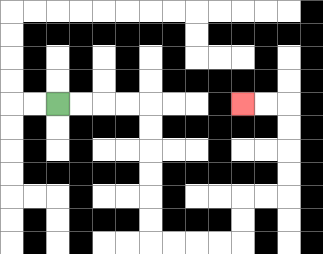{'start': '[2, 4]', 'end': '[10, 4]', 'path_directions': 'R,R,R,R,D,D,D,D,D,D,R,R,R,R,U,U,R,R,U,U,U,U,L,L', 'path_coordinates': '[[2, 4], [3, 4], [4, 4], [5, 4], [6, 4], [6, 5], [6, 6], [6, 7], [6, 8], [6, 9], [6, 10], [7, 10], [8, 10], [9, 10], [10, 10], [10, 9], [10, 8], [11, 8], [12, 8], [12, 7], [12, 6], [12, 5], [12, 4], [11, 4], [10, 4]]'}